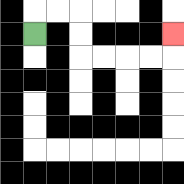{'start': '[1, 1]', 'end': '[7, 1]', 'path_directions': 'U,R,R,D,D,R,R,R,R,U', 'path_coordinates': '[[1, 1], [1, 0], [2, 0], [3, 0], [3, 1], [3, 2], [4, 2], [5, 2], [6, 2], [7, 2], [7, 1]]'}